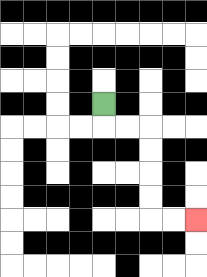{'start': '[4, 4]', 'end': '[8, 9]', 'path_directions': 'D,R,R,D,D,D,D,R,R', 'path_coordinates': '[[4, 4], [4, 5], [5, 5], [6, 5], [6, 6], [6, 7], [6, 8], [6, 9], [7, 9], [8, 9]]'}